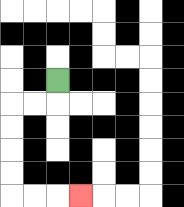{'start': '[2, 3]', 'end': '[3, 8]', 'path_directions': 'D,L,L,D,D,D,D,R,R,R', 'path_coordinates': '[[2, 3], [2, 4], [1, 4], [0, 4], [0, 5], [0, 6], [0, 7], [0, 8], [1, 8], [2, 8], [3, 8]]'}